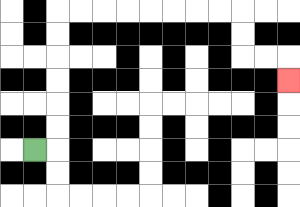{'start': '[1, 6]', 'end': '[12, 3]', 'path_directions': 'R,U,U,U,U,U,U,R,R,R,R,R,R,R,R,D,D,R,R,D', 'path_coordinates': '[[1, 6], [2, 6], [2, 5], [2, 4], [2, 3], [2, 2], [2, 1], [2, 0], [3, 0], [4, 0], [5, 0], [6, 0], [7, 0], [8, 0], [9, 0], [10, 0], [10, 1], [10, 2], [11, 2], [12, 2], [12, 3]]'}